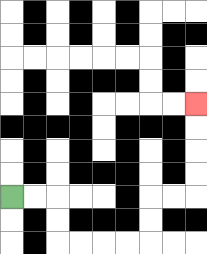{'start': '[0, 8]', 'end': '[8, 4]', 'path_directions': 'R,R,D,D,R,R,R,R,U,U,R,R,U,U,U,U', 'path_coordinates': '[[0, 8], [1, 8], [2, 8], [2, 9], [2, 10], [3, 10], [4, 10], [5, 10], [6, 10], [6, 9], [6, 8], [7, 8], [8, 8], [8, 7], [8, 6], [8, 5], [8, 4]]'}